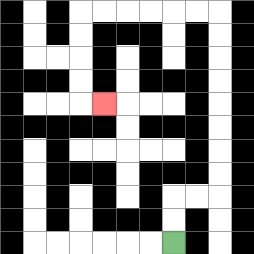{'start': '[7, 10]', 'end': '[4, 4]', 'path_directions': 'U,U,R,R,U,U,U,U,U,U,U,U,L,L,L,L,L,L,D,D,D,D,R', 'path_coordinates': '[[7, 10], [7, 9], [7, 8], [8, 8], [9, 8], [9, 7], [9, 6], [9, 5], [9, 4], [9, 3], [9, 2], [9, 1], [9, 0], [8, 0], [7, 0], [6, 0], [5, 0], [4, 0], [3, 0], [3, 1], [3, 2], [3, 3], [3, 4], [4, 4]]'}